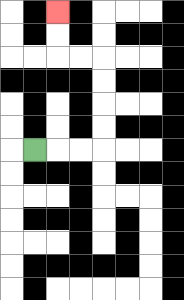{'start': '[1, 6]', 'end': '[2, 0]', 'path_directions': 'R,R,R,U,U,U,U,L,L,U,U', 'path_coordinates': '[[1, 6], [2, 6], [3, 6], [4, 6], [4, 5], [4, 4], [4, 3], [4, 2], [3, 2], [2, 2], [2, 1], [2, 0]]'}